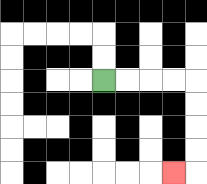{'start': '[4, 3]', 'end': '[7, 7]', 'path_directions': 'R,R,R,R,D,D,D,D,L', 'path_coordinates': '[[4, 3], [5, 3], [6, 3], [7, 3], [8, 3], [8, 4], [8, 5], [8, 6], [8, 7], [7, 7]]'}